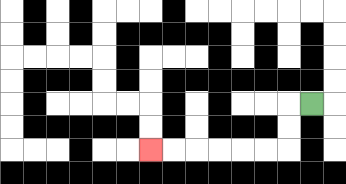{'start': '[13, 4]', 'end': '[6, 6]', 'path_directions': 'L,D,D,L,L,L,L,L,L', 'path_coordinates': '[[13, 4], [12, 4], [12, 5], [12, 6], [11, 6], [10, 6], [9, 6], [8, 6], [7, 6], [6, 6]]'}